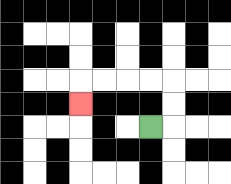{'start': '[6, 5]', 'end': '[3, 4]', 'path_directions': 'R,U,U,L,L,L,L,D', 'path_coordinates': '[[6, 5], [7, 5], [7, 4], [7, 3], [6, 3], [5, 3], [4, 3], [3, 3], [3, 4]]'}